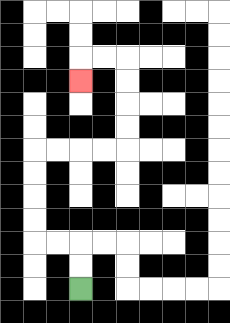{'start': '[3, 12]', 'end': '[3, 3]', 'path_directions': 'U,U,L,L,U,U,U,U,R,R,R,R,U,U,U,U,L,L,D', 'path_coordinates': '[[3, 12], [3, 11], [3, 10], [2, 10], [1, 10], [1, 9], [1, 8], [1, 7], [1, 6], [2, 6], [3, 6], [4, 6], [5, 6], [5, 5], [5, 4], [5, 3], [5, 2], [4, 2], [3, 2], [3, 3]]'}